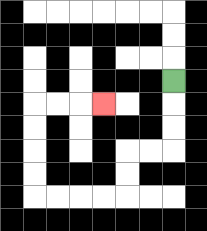{'start': '[7, 3]', 'end': '[4, 4]', 'path_directions': 'D,D,D,L,L,D,D,L,L,L,L,U,U,U,U,R,R,R', 'path_coordinates': '[[7, 3], [7, 4], [7, 5], [7, 6], [6, 6], [5, 6], [5, 7], [5, 8], [4, 8], [3, 8], [2, 8], [1, 8], [1, 7], [1, 6], [1, 5], [1, 4], [2, 4], [3, 4], [4, 4]]'}